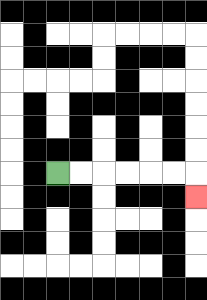{'start': '[2, 7]', 'end': '[8, 8]', 'path_directions': 'R,R,R,R,R,R,D', 'path_coordinates': '[[2, 7], [3, 7], [4, 7], [5, 7], [6, 7], [7, 7], [8, 7], [8, 8]]'}